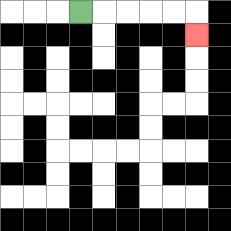{'start': '[3, 0]', 'end': '[8, 1]', 'path_directions': 'R,R,R,R,R,D', 'path_coordinates': '[[3, 0], [4, 0], [5, 0], [6, 0], [7, 0], [8, 0], [8, 1]]'}